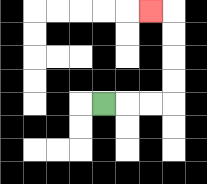{'start': '[4, 4]', 'end': '[6, 0]', 'path_directions': 'R,R,R,U,U,U,U,L', 'path_coordinates': '[[4, 4], [5, 4], [6, 4], [7, 4], [7, 3], [7, 2], [7, 1], [7, 0], [6, 0]]'}